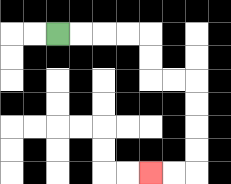{'start': '[2, 1]', 'end': '[6, 7]', 'path_directions': 'R,R,R,R,D,D,R,R,D,D,D,D,L,L', 'path_coordinates': '[[2, 1], [3, 1], [4, 1], [5, 1], [6, 1], [6, 2], [6, 3], [7, 3], [8, 3], [8, 4], [8, 5], [8, 6], [8, 7], [7, 7], [6, 7]]'}